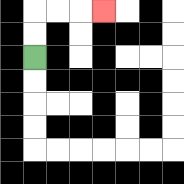{'start': '[1, 2]', 'end': '[4, 0]', 'path_directions': 'U,U,R,R,R', 'path_coordinates': '[[1, 2], [1, 1], [1, 0], [2, 0], [3, 0], [4, 0]]'}